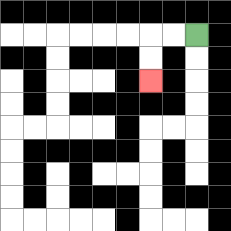{'start': '[8, 1]', 'end': '[6, 3]', 'path_directions': 'L,L,D,D', 'path_coordinates': '[[8, 1], [7, 1], [6, 1], [6, 2], [6, 3]]'}